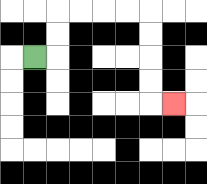{'start': '[1, 2]', 'end': '[7, 4]', 'path_directions': 'R,U,U,R,R,R,R,D,D,D,D,R', 'path_coordinates': '[[1, 2], [2, 2], [2, 1], [2, 0], [3, 0], [4, 0], [5, 0], [6, 0], [6, 1], [6, 2], [6, 3], [6, 4], [7, 4]]'}